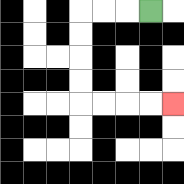{'start': '[6, 0]', 'end': '[7, 4]', 'path_directions': 'L,L,L,D,D,D,D,R,R,R,R', 'path_coordinates': '[[6, 0], [5, 0], [4, 0], [3, 0], [3, 1], [3, 2], [3, 3], [3, 4], [4, 4], [5, 4], [6, 4], [7, 4]]'}